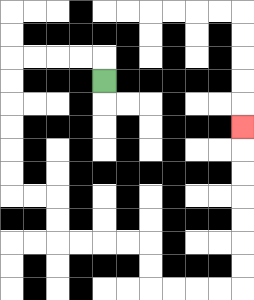{'start': '[4, 3]', 'end': '[10, 5]', 'path_directions': 'U,L,L,L,L,D,D,D,D,D,D,R,R,D,D,R,R,R,R,D,D,R,R,R,R,U,U,U,U,U,U,U', 'path_coordinates': '[[4, 3], [4, 2], [3, 2], [2, 2], [1, 2], [0, 2], [0, 3], [0, 4], [0, 5], [0, 6], [0, 7], [0, 8], [1, 8], [2, 8], [2, 9], [2, 10], [3, 10], [4, 10], [5, 10], [6, 10], [6, 11], [6, 12], [7, 12], [8, 12], [9, 12], [10, 12], [10, 11], [10, 10], [10, 9], [10, 8], [10, 7], [10, 6], [10, 5]]'}